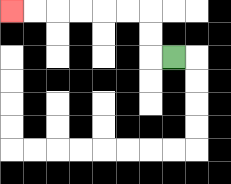{'start': '[7, 2]', 'end': '[0, 0]', 'path_directions': 'L,U,U,L,L,L,L,L,L', 'path_coordinates': '[[7, 2], [6, 2], [6, 1], [6, 0], [5, 0], [4, 0], [3, 0], [2, 0], [1, 0], [0, 0]]'}